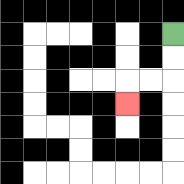{'start': '[7, 1]', 'end': '[5, 4]', 'path_directions': 'D,D,L,L,D', 'path_coordinates': '[[7, 1], [7, 2], [7, 3], [6, 3], [5, 3], [5, 4]]'}